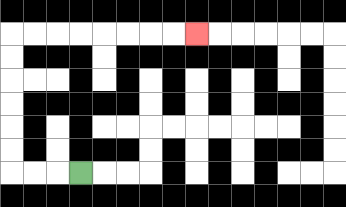{'start': '[3, 7]', 'end': '[8, 1]', 'path_directions': 'L,L,L,U,U,U,U,U,U,R,R,R,R,R,R,R,R', 'path_coordinates': '[[3, 7], [2, 7], [1, 7], [0, 7], [0, 6], [0, 5], [0, 4], [0, 3], [0, 2], [0, 1], [1, 1], [2, 1], [3, 1], [4, 1], [5, 1], [6, 1], [7, 1], [8, 1]]'}